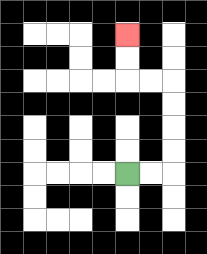{'start': '[5, 7]', 'end': '[5, 1]', 'path_directions': 'R,R,U,U,U,U,L,L,U,U', 'path_coordinates': '[[5, 7], [6, 7], [7, 7], [7, 6], [7, 5], [7, 4], [7, 3], [6, 3], [5, 3], [5, 2], [5, 1]]'}